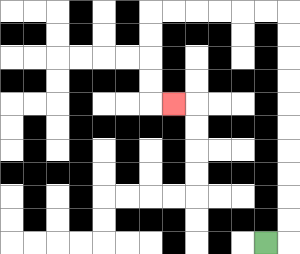{'start': '[11, 10]', 'end': '[7, 4]', 'path_directions': 'R,U,U,U,U,U,U,U,U,U,U,L,L,L,L,L,L,D,D,D,D,R', 'path_coordinates': '[[11, 10], [12, 10], [12, 9], [12, 8], [12, 7], [12, 6], [12, 5], [12, 4], [12, 3], [12, 2], [12, 1], [12, 0], [11, 0], [10, 0], [9, 0], [8, 0], [7, 0], [6, 0], [6, 1], [6, 2], [6, 3], [6, 4], [7, 4]]'}